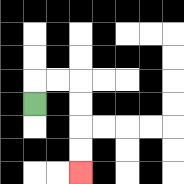{'start': '[1, 4]', 'end': '[3, 7]', 'path_directions': 'U,R,R,D,D,D,D', 'path_coordinates': '[[1, 4], [1, 3], [2, 3], [3, 3], [3, 4], [3, 5], [3, 6], [3, 7]]'}